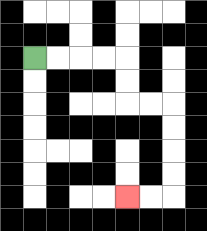{'start': '[1, 2]', 'end': '[5, 8]', 'path_directions': 'R,R,R,R,D,D,R,R,D,D,D,D,L,L', 'path_coordinates': '[[1, 2], [2, 2], [3, 2], [4, 2], [5, 2], [5, 3], [5, 4], [6, 4], [7, 4], [7, 5], [7, 6], [7, 7], [7, 8], [6, 8], [5, 8]]'}